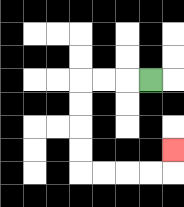{'start': '[6, 3]', 'end': '[7, 6]', 'path_directions': 'L,L,L,D,D,D,D,R,R,R,R,U', 'path_coordinates': '[[6, 3], [5, 3], [4, 3], [3, 3], [3, 4], [3, 5], [3, 6], [3, 7], [4, 7], [5, 7], [6, 7], [7, 7], [7, 6]]'}